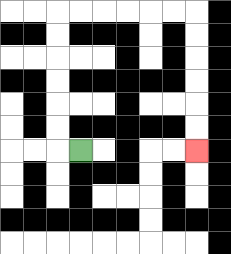{'start': '[3, 6]', 'end': '[8, 6]', 'path_directions': 'L,U,U,U,U,U,U,R,R,R,R,R,R,D,D,D,D,D,D', 'path_coordinates': '[[3, 6], [2, 6], [2, 5], [2, 4], [2, 3], [2, 2], [2, 1], [2, 0], [3, 0], [4, 0], [5, 0], [6, 0], [7, 0], [8, 0], [8, 1], [8, 2], [8, 3], [8, 4], [8, 5], [8, 6]]'}